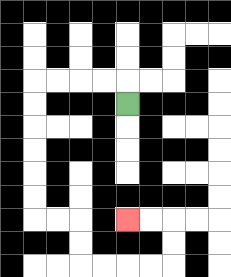{'start': '[5, 4]', 'end': '[5, 9]', 'path_directions': 'U,L,L,L,L,D,D,D,D,D,D,R,R,D,D,R,R,R,R,U,U,L,L', 'path_coordinates': '[[5, 4], [5, 3], [4, 3], [3, 3], [2, 3], [1, 3], [1, 4], [1, 5], [1, 6], [1, 7], [1, 8], [1, 9], [2, 9], [3, 9], [3, 10], [3, 11], [4, 11], [5, 11], [6, 11], [7, 11], [7, 10], [7, 9], [6, 9], [5, 9]]'}